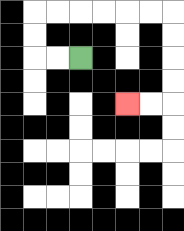{'start': '[3, 2]', 'end': '[5, 4]', 'path_directions': 'L,L,U,U,R,R,R,R,R,R,D,D,D,D,L,L', 'path_coordinates': '[[3, 2], [2, 2], [1, 2], [1, 1], [1, 0], [2, 0], [3, 0], [4, 0], [5, 0], [6, 0], [7, 0], [7, 1], [7, 2], [7, 3], [7, 4], [6, 4], [5, 4]]'}